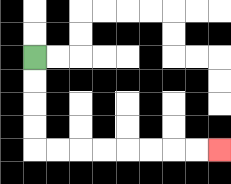{'start': '[1, 2]', 'end': '[9, 6]', 'path_directions': 'D,D,D,D,R,R,R,R,R,R,R,R', 'path_coordinates': '[[1, 2], [1, 3], [1, 4], [1, 5], [1, 6], [2, 6], [3, 6], [4, 6], [5, 6], [6, 6], [7, 6], [8, 6], [9, 6]]'}